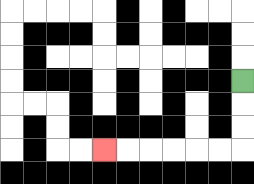{'start': '[10, 3]', 'end': '[4, 6]', 'path_directions': 'D,D,D,L,L,L,L,L,L', 'path_coordinates': '[[10, 3], [10, 4], [10, 5], [10, 6], [9, 6], [8, 6], [7, 6], [6, 6], [5, 6], [4, 6]]'}